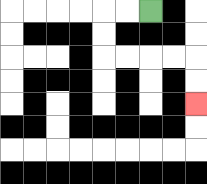{'start': '[6, 0]', 'end': '[8, 4]', 'path_directions': 'L,L,D,D,R,R,R,R,D,D', 'path_coordinates': '[[6, 0], [5, 0], [4, 0], [4, 1], [4, 2], [5, 2], [6, 2], [7, 2], [8, 2], [8, 3], [8, 4]]'}